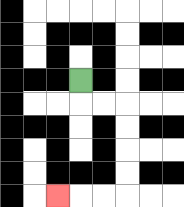{'start': '[3, 3]', 'end': '[2, 8]', 'path_directions': 'D,R,R,D,D,D,D,L,L,L', 'path_coordinates': '[[3, 3], [3, 4], [4, 4], [5, 4], [5, 5], [5, 6], [5, 7], [5, 8], [4, 8], [3, 8], [2, 8]]'}